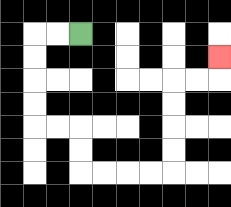{'start': '[3, 1]', 'end': '[9, 2]', 'path_directions': 'L,L,D,D,D,D,R,R,D,D,R,R,R,R,U,U,U,U,R,R,U', 'path_coordinates': '[[3, 1], [2, 1], [1, 1], [1, 2], [1, 3], [1, 4], [1, 5], [2, 5], [3, 5], [3, 6], [3, 7], [4, 7], [5, 7], [6, 7], [7, 7], [7, 6], [7, 5], [7, 4], [7, 3], [8, 3], [9, 3], [9, 2]]'}